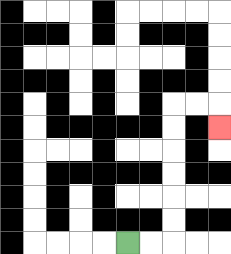{'start': '[5, 10]', 'end': '[9, 5]', 'path_directions': 'R,R,U,U,U,U,U,U,R,R,D', 'path_coordinates': '[[5, 10], [6, 10], [7, 10], [7, 9], [7, 8], [7, 7], [7, 6], [7, 5], [7, 4], [8, 4], [9, 4], [9, 5]]'}